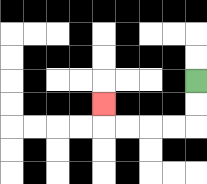{'start': '[8, 3]', 'end': '[4, 4]', 'path_directions': 'D,D,L,L,L,L,U', 'path_coordinates': '[[8, 3], [8, 4], [8, 5], [7, 5], [6, 5], [5, 5], [4, 5], [4, 4]]'}